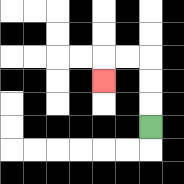{'start': '[6, 5]', 'end': '[4, 3]', 'path_directions': 'U,U,U,L,L,D', 'path_coordinates': '[[6, 5], [6, 4], [6, 3], [6, 2], [5, 2], [4, 2], [4, 3]]'}